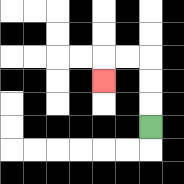{'start': '[6, 5]', 'end': '[4, 3]', 'path_directions': 'U,U,U,L,L,D', 'path_coordinates': '[[6, 5], [6, 4], [6, 3], [6, 2], [5, 2], [4, 2], [4, 3]]'}